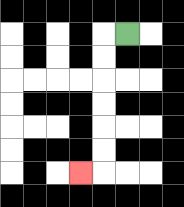{'start': '[5, 1]', 'end': '[3, 7]', 'path_directions': 'L,D,D,D,D,D,D,L', 'path_coordinates': '[[5, 1], [4, 1], [4, 2], [4, 3], [4, 4], [4, 5], [4, 6], [4, 7], [3, 7]]'}